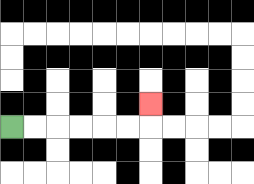{'start': '[0, 5]', 'end': '[6, 4]', 'path_directions': 'R,R,R,R,R,R,U', 'path_coordinates': '[[0, 5], [1, 5], [2, 5], [3, 5], [4, 5], [5, 5], [6, 5], [6, 4]]'}